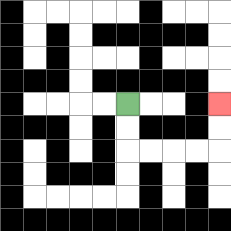{'start': '[5, 4]', 'end': '[9, 4]', 'path_directions': 'D,D,R,R,R,R,U,U', 'path_coordinates': '[[5, 4], [5, 5], [5, 6], [6, 6], [7, 6], [8, 6], [9, 6], [9, 5], [9, 4]]'}